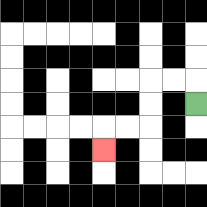{'start': '[8, 4]', 'end': '[4, 6]', 'path_directions': 'U,L,L,D,D,L,L,D', 'path_coordinates': '[[8, 4], [8, 3], [7, 3], [6, 3], [6, 4], [6, 5], [5, 5], [4, 5], [4, 6]]'}